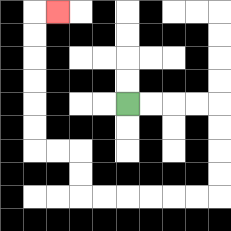{'start': '[5, 4]', 'end': '[2, 0]', 'path_directions': 'R,R,R,R,D,D,D,D,L,L,L,L,L,L,U,U,L,L,U,U,U,U,U,U,R', 'path_coordinates': '[[5, 4], [6, 4], [7, 4], [8, 4], [9, 4], [9, 5], [9, 6], [9, 7], [9, 8], [8, 8], [7, 8], [6, 8], [5, 8], [4, 8], [3, 8], [3, 7], [3, 6], [2, 6], [1, 6], [1, 5], [1, 4], [1, 3], [1, 2], [1, 1], [1, 0], [2, 0]]'}